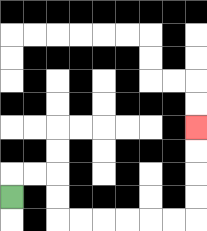{'start': '[0, 8]', 'end': '[8, 5]', 'path_directions': 'U,R,R,D,D,R,R,R,R,R,R,U,U,U,U', 'path_coordinates': '[[0, 8], [0, 7], [1, 7], [2, 7], [2, 8], [2, 9], [3, 9], [4, 9], [5, 9], [6, 9], [7, 9], [8, 9], [8, 8], [8, 7], [8, 6], [8, 5]]'}